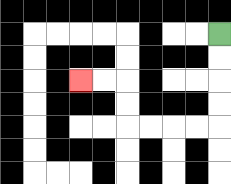{'start': '[9, 1]', 'end': '[3, 3]', 'path_directions': 'D,D,D,D,L,L,L,L,U,U,L,L', 'path_coordinates': '[[9, 1], [9, 2], [9, 3], [9, 4], [9, 5], [8, 5], [7, 5], [6, 5], [5, 5], [5, 4], [5, 3], [4, 3], [3, 3]]'}